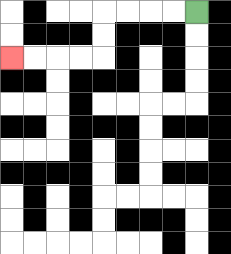{'start': '[8, 0]', 'end': '[0, 2]', 'path_directions': 'L,L,L,L,D,D,L,L,L,L', 'path_coordinates': '[[8, 0], [7, 0], [6, 0], [5, 0], [4, 0], [4, 1], [4, 2], [3, 2], [2, 2], [1, 2], [0, 2]]'}